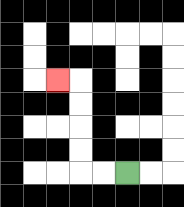{'start': '[5, 7]', 'end': '[2, 3]', 'path_directions': 'L,L,U,U,U,U,L', 'path_coordinates': '[[5, 7], [4, 7], [3, 7], [3, 6], [3, 5], [3, 4], [3, 3], [2, 3]]'}